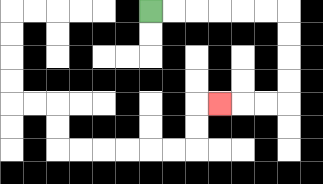{'start': '[6, 0]', 'end': '[9, 4]', 'path_directions': 'R,R,R,R,R,R,D,D,D,D,L,L,L', 'path_coordinates': '[[6, 0], [7, 0], [8, 0], [9, 0], [10, 0], [11, 0], [12, 0], [12, 1], [12, 2], [12, 3], [12, 4], [11, 4], [10, 4], [9, 4]]'}